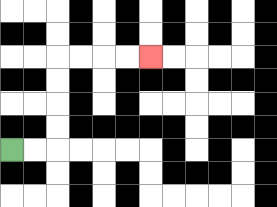{'start': '[0, 6]', 'end': '[6, 2]', 'path_directions': 'R,R,U,U,U,U,R,R,R,R', 'path_coordinates': '[[0, 6], [1, 6], [2, 6], [2, 5], [2, 4], [2, 3], [2, 2], [3, 2], [4, 2], [5, 2], [6, 2]]'}